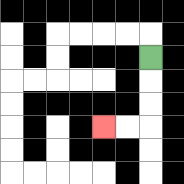{'start': '[6, 2]', 'end': '[4, 5]', 'path_directions': 'D,D,D,L,L', 'path_coordinates': '[[6, 2], [6, 3], [6, 4], [6, 5], [5, 5], [4, 5]]'}